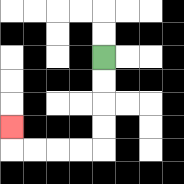{'start': '[4, 2]', 'end': '[0, 5]', 'path_directions': 'D,D,D,D,L,L,L,L,U', 'path_coordinates': '[[4, 2], [4, 3], [4, 4], [4, 5], [4, 6], [3, 6], [2, 6], [1, 6], [0, 6], [0, 5]]'}